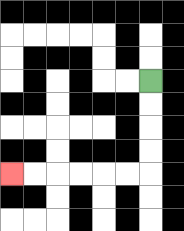{'start': '[6, 3]', 'end': '[0, 7]', 'path_directions': 'D,D,D,D,L,L,L,L,L,L', 'path_coordinates': '[[6, 3], [6, 4], [6, 5], [6, 6], [6, 7], [5, 7], [4, 7], [3, 7], [2, 7], [1, 7], [0, 7]]'}